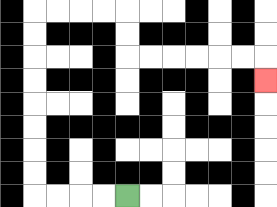{'start': '[5, 8]', 'end': '[11, 3]', 'path_directions': 'L,L,L,L,U,U,U,U,U,U,U,U,R,R,R,R,D,D,R,R,R,R,R,R,D', 'path_coordinates': '[[5, 8], [4, 8], [3, 8], [2, 8], [1, 8], [1, 7], [1, 6], [1, 5], [1, 4], [1, 3], [1, 2], [1, 1], [1, 0], [2, 0], [3, 0], [4, 0], [5, 0], [5, 1], [5, 2], [6, 2], [7, 2], [8, 2], [9, 2], [10, 2], [11, 2], [11, 3]]'}